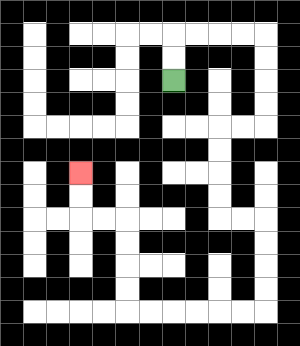{'start': '[7, 3]', 'end': '[3, 7]', 'path_directions': 'U,U,R,R,R,R,D,D,D,D,L,L,D,D,D,D,R,R,D,D,D,D,L,L,L,L,L,L,U,U,U,U,L,L,U,U', 'path_coordinates': '[[7, 3], [7, 2], [7, 1], [8, 1], [9, 1], [10, 1], [11, 1], [11, 2], [11, 3], [11, 4], [11, 5], [10, 5], [9, 5], [9, 6], [9, 7], [9, 8], [9, 9], [10, 9], [11, 9], [11, 10], [11, 11], [11, 12], [11, 13], [10, 13], [9, 13], [8, 13], [7, 13], [6, 13], [5, 13], [5, 12], [5, 11], [5, 10], [5, 9], [4, 9], [3, 9], [3, 8], [3, 7]]'}